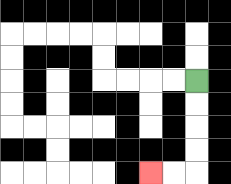{'start': '[8, 3]', 'end': '[6, 7]', 'path_directions': 'D,D,D,D,L,L', 'path_coordinates': '[[8, 3], [8, 4], [8, 5], [8, 6], [8, 7], [7, 7], [6, 7]]'}